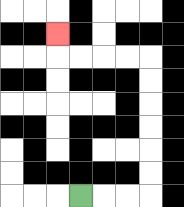{'start': '[3, 8]', 'end': '[2, 1]', 'path_directions': 'R,R,R,U,U,U,U,U,U,L,L,L,L,U', 'path_coordinates': '[[3, 8], [4, 8], [5, 8], [6, 8], [6, 7], [6, 6], [6, 5], [6, 4], [6, 3], [6, 2], [5, 2], [4, 2], [3, 2], [2, 2], [2, 1]]'}